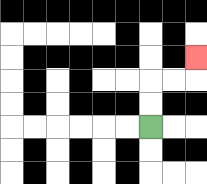{'start': '[6, 5]', 'end': '[8, 2]', 'path_directions': 'U,U,R,R,U', 'path_coordinates': '[[6, 5], [6, 4], [6, 3], [7, 3], [8, 3], [8, 2]]'}